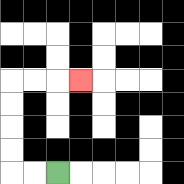{'start': '[2, 7]', 'end': '[3, 3]', 'path_directions': 'L,L,U,U,U,U,R,R,R', 'path_coordinates': '[[2, 7], [1, 7], [0, 7], [0, 6], [0, 5], [0, 4], [0, 3], [1, 3], [2, 3], [3, 3]]'}